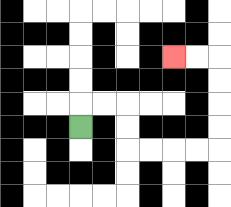{'start': '[3, 5]', 'end': '[7, 2]', 'path_directions': 'U,R,R,D,D,R,R,R,R,U,U,U,U,L,L', 'path_coordinates': '[[3, 5], [3, 4], [4, 4], [5, 4], [5, 5], [5, 6], [6, 6], [7, 6], [8, 6], [9, 6], [9, 5], [9, 4], [9, 3], [9, 2], [8, 2], [7, 2]]'}